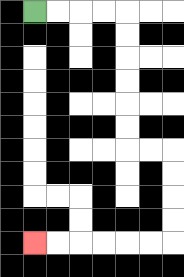{'start': '[1, 0]', 'end': '[1, 10]', 'path_directions': 'R,R,R,R,D,D,D,D,D,D,R,R,D,D,D,D,L,L,L,L,L,L', 'path_coordinates': '[[1, 0], [2, 0], [3, 0], [4, 0], [5, 0], [5, 1], [5, 2], [5, 3], [5, 4], [5, 5], [5, 6], [6, 6], [7, 6], [7, 7], [7, 8], [7, 9], [7, 10], [6, 10], [5, 10], [4, 10], [3, 10], [2, 10], [1, 10]]'}